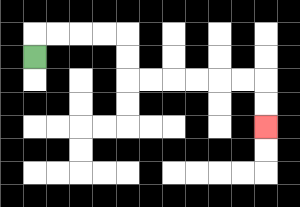{'start': '[1, 2]', 'end': '[11, 5]', 'path_directions': 'U,R,R,R,R,D,D,R,R,R,R,R,R,D,D', 'path_coordinates': '[[1, 2], [1, 1], [2, 1], [3, 1], [4, 1], [5, 1], [5, 2], [5, 3], [6, 3], [7, 3], [8, 3], [9, 3], [10, 3], [11, 3], [11, 4], [11, 5]]'}